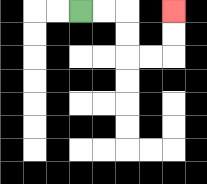{'start': '[3, 0]', 'end': '[7, 0]', 'path_directions': 'R,R,D,D,R,R,U,U', 'path_coordinates': '[[3, 0], [4, 0], [5, 0], [5, 1], [5, 2], [6, 2], [7, 2], [7, 1], [7, 0]]'}